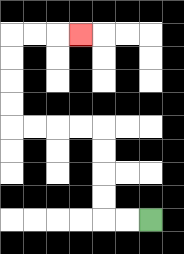{'start': '[6, 9]', 'end': '[3, 1]', 'path_directions': 'L,L,U,U,U,U,L,L,L,L,U,U,U,U,R,R,R', 'path_coordinates': '[[6, 9], [5, 9], [4, 9], [4, 8], [4, 7], [4, 6], [4, 5], [3, 5], [2, 5], [1, 5], [0, 5], [0, 4], [0, 3], [0, 2], [0, 1], [1, 1], [2, 1], [3, 1]]'}